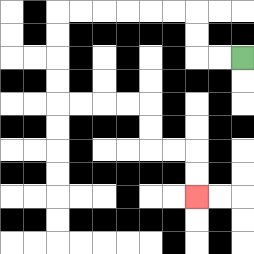{'start': '[10, 2]', 'end': '[8, 8]', 'path_directions': 'L,L,U,U,L,L,L,L,L,L,D,D,D,D,R,R,R,R,D,D,R,R,D,D', 'path_coordinates': '[[10, 2], [9, 2], [8, 2], [8, 1], [8, 0], [7, 0], [6, 0], [5, 0], [4, 0], [3, 0], [2, 0], [2, 1], [2, 2], [2, 3], [2, 4], [3, 4], [4, 4], [5, 4], [6, 4], [6, 5], [6, 6], [7, 6], [8, 6], [8, 7], [8, 8]]'}